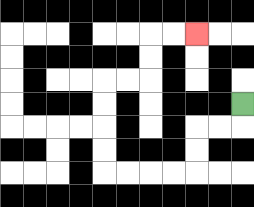{'start': '[10, 4]', 'end': '[8, 1]', 'path_directions': 'D,L,L,D,D,L,L,L,L,U,U,U,U,R,R,U,U,R,R', 'path_coordinates': '[[10, 4], [10, 5], [9, 5], [8, 5], [8, 6], [8, 7], [7, 7], [6, 7], [5, 7], [4, 7], [4, 6], [4, 5], [4, 4], [4, 3], [5, 3], [6, 3], [6, 2], [6, 1], [7, 1], [8, 1]]'}